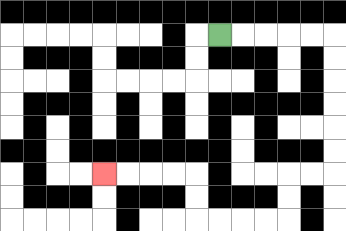{'start': '[9, 1]', 'end': '[4, 7]', 'path_directions': 'R,R,R,R,R,D,D,D,D,D,D,L,L,D,D,L,L,L,L,U,U,L,L,L,L', 'path_coordinates': '[[9, 1], [10, 1], [11, 1], [12, 1], [13, 1], [14, 1], [14, 2], [14, 3], [14, 4], [14, 5], [14, 6], [14, 7], [13, 7], [12, 7], [12, 8], [12, 9], [11, 9], [10, 9], [9, 9], [8, 9], [8, 8], [8, 7], [7, 7], [6, 7], [5, 7], [4, 7]]'}